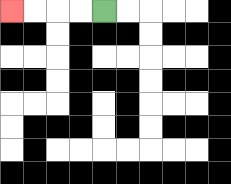{'start': '[4, 0]', 'end': '[0, 0]', 'path_directions': 'L,L,L,L', 'path_coordinates': '[[4, 0], [3, 0], [2, 0], [1, 0], [0, 0]]'}